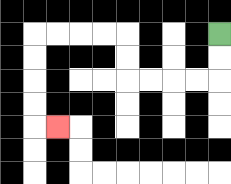{'start': '[9, 1]', 'end': '[2, 5]', 'path_directions': 'D,D,L,L,L,L,U,U,L,L,L,L,D,D,D,D,R', 'path_coordinates': '[[9, 1], [9, 2], [9, 3], [8, 3], [7, 3], [6, 3], [5, 3], [5, 2], [5, 1], [4, 1], [3, 1], [2, 1], [1, 1], [1, 2], [1, 3], [1, 4], [1, 5], [2, 5]]'}